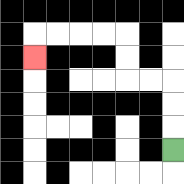{'start': '[7, 6]', 'end': '[1, 2]', 'path_directions': 'U,U,U,L,L,U,U,L,L,L,L,D', 'path_coordinates': '[[7, 6], [7, 5], [7, 4], [7, 3], [6, 3], [5, 3], [5, 2], [5, 1], [4, 1], [3, 1], [2, 1], [1, 1], [1, 2]]'}